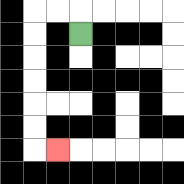{'start': '[3, 1]', 'end': '[2, 6]', 'path_directions': 'U,L,L,D,D,D,D,D,D,R', 'path_coordinates': '[[3, 1], [3, 0], [2, 0], [1, 0], [1, 1], [1, 2], [1, 3], [1, 4], [1, 5], [1, 6], [2, 6]]'}